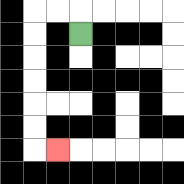{'start': '[3, 1]', 'end': '[2, 6]', 'path_directions': 'U,L,L,D,D,D,D,D,D,R', 'path_coordinates': '[[3, 1], [3, 0], [2, 0], [1, 0], [1, 1], [1, 2], [1, 3], [1, 4], [1, 5], [1, 6], [2, 6]]'}